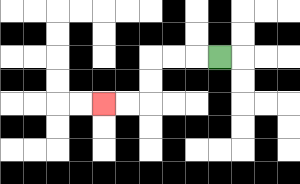{'start': '[9, 2]', 'end': '[4, 4]', 'path_directions': 'L,L,L,D,D,L,L', 'path_coordinates': '[[9, 2], [8, 2], [7, 2], [6, 2], [6, 3], [6, 4], [5, 4], [4, 4]]'}